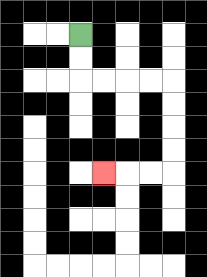{'start': '[3, 1]', 'end': '[4, 7]', 'path_directions': 'D,D,R,R,R,R,D,D,D,D,L,L,L', 'path_coordinates': '[[3, 1], [3, 2], [3, 3], [4, 3], [5, 3], [6, 3], [7, 3], [7, 4], [7, 5], [7, 6], [7, 7], [6, 7], [5, 7], [4, 7]]'}